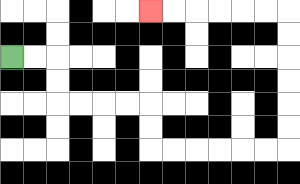{'start': '[0, 2]', 'end': '[6, 0]', 'path_directions': 'R,R,D,D,R,R,R,R,D,D,R,R,R,R,R,R,U,U,U,U,U,U,L,L,L,L,L,L', 'path_coordinates': '[[0, 2], [1, 2], [2, 2], [2, 3], [2, 4], [3, 4], [4, 4], [5, 4], [6, 4], [6, 5], [6, 6], [7, 6], [8, 6], [9, 6], [10, 6], [11, 6], [12, 6], [12, 5], [12, 4], [12, 3], [12, 2], [12, 1], [12, 0], [11, 0], [10, 0], [9, 0], [8, 0], [7, 0], [6, 0]]'}